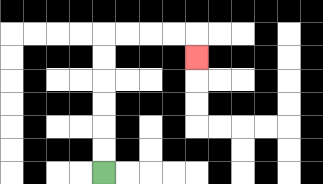{'start': '[4, 7]', 'end': '[8, 2]', 'path_directions': 'U,U,U,U,U,U,R,R,R,R,D', 'path_coordinates': '[[4, 7], [4, 6], [4, 5], [4, 4], [4, 3], [4, 2], [4, 1], [5, 1], [6, 1], [7, 1], [8, 1], [8, 2]]'}